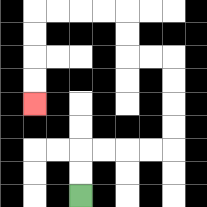{'start': '[3, 8]', 'end': '[1, 4]', 'path_directions': 'U,U,R,R,R,R,U,U,U,U,L,L,U,U,L,L,L,L,D,D,D,D', 'path_coordinates': '[[3, 8], [3, 7], [3, 6], [4, 6], [5, 6], [6, 6], [7, 6], [7, 5], [7, 4], [7, 3], [7, 2], [6, 2], [5, 2], [5, 1], [5, 0], [4, 0], [3, 0], [2, 0], [1, 0], [1, 1], [1, 2], [1, 3], [1, 4]]'}